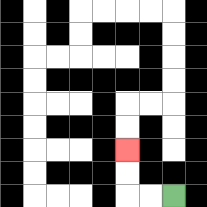{'start': '[7, 8]', 'end': '[5, 6]', 'path_directions': 'L,L,U,U', 'path_coordinates': '[[7, 8], [6, 8], [5, 8], [5, 7], [5, 6]]'}